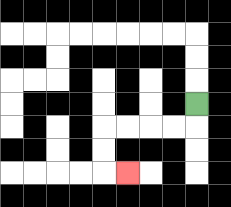{'start': '[8, 4]', 'end': '[5, 7]', 'path_directions': 'D,L,L,L,L,D,D,R', 'path_coordinates': '[[8, 4], [8, 5], [7, 5], [6, 5], [5, 5], [4, 5], [4, 6], [4, 7], [5, 7]]'}